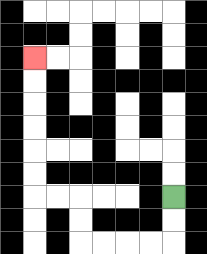{'start': '[7, 8]', 'end': '[1, 2]', 'path_directions': 'D,D,L,L,L,L,U,U,L,L,U,U,U,U,U,U', 'path_coordinates': '[[7, 8], [7, 9], [7, 10], [6, 10], [5, 10], [4, 10], [3, 10], [3, 9], [3, 8], [2, 8], [1, 8], [1, 7], [1, 6], [1, 5], [1, 4], [1, 3], [1, 2]]'}